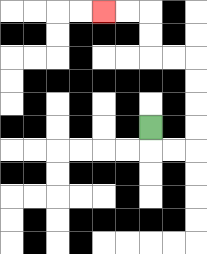{'start': '[6, 5]', 'end': '[4, 0]', 'path_directions': 'D,R,R,U,U,U,U,L,L,U,U,L,L', 'path_coordinates': '[[6, 5], [6, 6], [7, 6], [8, 6], [8, 5], [8, 4], [8, 3], [8, 2], [7, 2], [6, 2], [6, 1], [6, 0], [5, 0], [4, 0]]'}